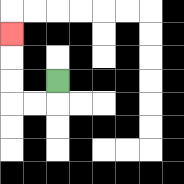{'start': '[2, 3]', 'end': '[0, 1]', 'path_directions': 'D,L,L,U,U,U', 'path_coordinates': '[[2, 3], [2, 4], [1, 4], [0, 4], [0, 3], [0, 2], [0, 1]]'}